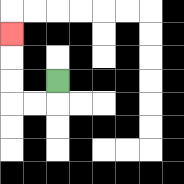{'start': '[2, 3]', 'end': '[0, 1]', 'path_directions': 'D,L,L,U,U,U', 'path_coordinates': '[[2, 3], [2, 4], [1, 4], [0, 4], [0, 3], [0, 2], [0, 1]]'}